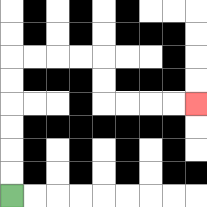{'start': '[0, 8]', 'end': '[8, 4]', 'path_directions': 'U,U,U,U,U,U,R,R,R,R,D,D,R,R,R,R', 'path_coordinates': '[[0, 8], [0, 7], [0, 6], [0, 5], [0, 4], [0, 3], [0, 2], [1, 2], [2, 2], [3, 2], [4, 2], [4, 3], [4, 4], [5, 4], [6, 4], [7, 4], [8, 4]]'}